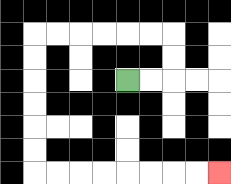{'start': '[5, 3]', 'end': '[9, 7]', 'path_directions': 'R,R,U,U,L,L,L,L,L,L,D,D,D,D,D,D,R,R,R,R,R,R,R,R', 'path_coordinates': '[[5, 3], [6, 3], [7, 3], [7, 2], [7, 1], [6, 1], [5, 1], [4, 1], [3, 1], [2, 1], [1, 1], [1, 2], [1, 3], [1, 4], [1, 5], [1, 6], [1, 7], [2, 7], [3, 7], [4, 7], [5, 7], [6, 7], [7, 7], [8, 7], [9, 7]]'}